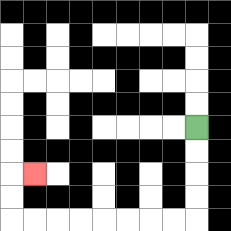{'start': '[8, 5]', 'end': '[1, 7]', 'path_directions': 'D,D,D,D,L,L,L,L,L,L,L,L,U,U,R', 'path_coordinates': '[[8, 5], [8, 6], [8, 7], [8, 8], [8, 9], [7, 9], [6, 9], [5, 9], [4, 9], [3, 9], [2, 9], [1, 9], [0, 9], [0, 8], [0, 7], [1, 7]]'}